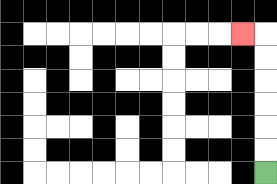{'start': '[11, 7]', 'end': '[10, 1]', 'path_directions': 'U,U,U,U,U,U,L', 'path_coordinates': '[[11, 7], [11, 6], [11, 5], [11, 4], [11, 3], [11, 2], [11, 1], [10, 1]]'}